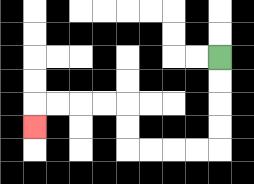{'start': '[9, 2]', 'end': '[1, 5]', 'path_directions': 'D,D,D,D,L,L,L,L,U,U,L,L,L,L,D', 'path_coordinates': '[[9, 2], [9, 3], [9, 4], [9, 5], [9, 6], [8, 6], [7, 6], [6, 6], [5, 6], [5, 5], [5, 4], [4, 4], [3, 4], [2, 4], [1, 4], [1, 5]]'}